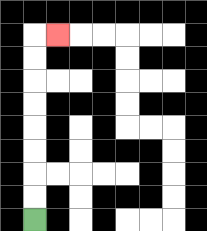{'start': '[1, 9]', 'end': '[2, 1]', 'path_directions': 'U,U,U,U,U,U,U,U,R', 'path_coordinates': '[[1, 9], [1, 8], [1, 7], [1, 6], [1, 5], [1, 4], [1, 3], [1, 2], [1, 1], [2, 1]]'}